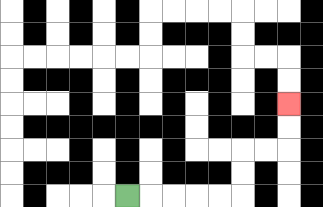{'start': '[5, 8]', 'end': '[12, 4]', 'path_directions': 'R,R,R,R,R,U,U,R,R,U,U', 'path_coordinates': '[[5, 8], [6, 8], [7, 8], [8, 8], [9, 8], [10, 8], [10, 7], [10, 6], [11, 6], [12, 6], [12, 5], [12, 4]]'}